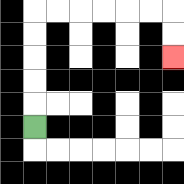{'start': '[1, 5]', 'end': '[7, 2]', 'path_directions': 'U,U,U,U,U,R,R,R,R,R,R,D,D', 'path_coordinates': '[[1, 5], [1, 4], [1, 3], [1, 2], [1, 1], [1, 0], [2, 0], [3, 0], [4, 0], [5, 0], [6, 0], [7, 0], [7, 1], [7, 2]]'}